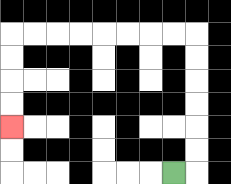{'start': '[7, 7]', 'end': '[0, 5]', 'path_directions': 'R,U,U,U,U,U,U,L,L,L,L,L,L,L,L,D,D,D,D', 'path_coordinates': '[[7, 7], [8, 7], [8, 6], [8, 5], [8, 4], [8, 3], [8, 2], [8, 1], [7, 1], [6, 1], [5, 1], [4, 1], [3, 1], [2, 1], [1, 1], [0, 1], [0, 2], [0, 3], [0, 4], [0, 5]]'}